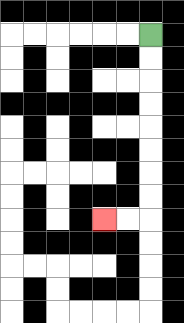{'start': '[6, 1]', 'end': '[4, 9]', 'path_directions': 'D,D,D,D,D,D,D,D,L,L', 'path_coordinates': '[[6, 1], [6, 2], [6, 3], [6, 4], [6, 5], [6, 6], [6, 7], [6, 8], [6, 9], [5, 9], [4, 9]]'}